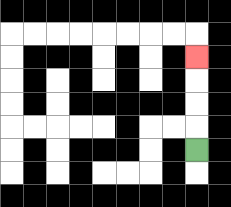{'start': '[8, 6]', 'end': '[8, 2]', 'path_directions': 'U,U,U,U', 'path_coordinates': '[[8, 6], [8, 5], [8, 4], [8, 3], [8, 2]]'}